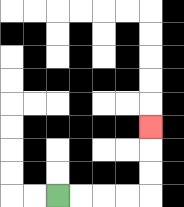{'start': '[2, 8]', 'end': '[6, 5]', 'path_directions': 'R,R,R,R,U,U,U', 'path_coordinates': '[[2, 8], [3, 8], [4, 8], [5, 8], [6, 8], [6, 7], [6, 6], [6, 5]]'}